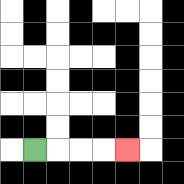{'start': '[1, 6]', 'end': '[5, 6]', 'path_directions': 'R,R,R,R', 'path_coordinates': '[[1, 6], [2, 6], [3, 6], [4, 6], [5, 6]]'}